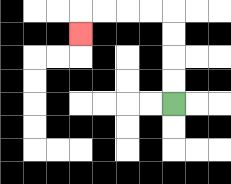{'start': '[7, 4]', 'end': '[3, 1]', 'path_directions': 'U,U,U,U,L,L,L,L,D', 'path_coordinates': '[[7, 4], [7, 3], [7, 2], [7, 1], [7, 0], [6, 0], [5, 0], [4, 0], [3, 0], [3, 1]]'}